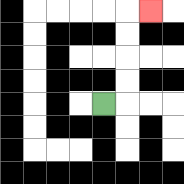{'start': '[4, 4]', 'end': '[6, 0]', 'path_directions': 'R,U,U,U,U,R', 'path_coordinates': '[[4, 4], [5, 4], [5, 3], [5, 2], [5, 1], [5, 0], [6, 0]]'}